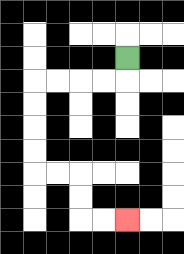{'start': '[5, 2]', 'end': '[5, 9]', 'path_directions': 'D,L,L,L,L,D,D,D,D,R,R,D,D,R,R', 'path_coordinates': '[[5, 2], [5, 3], [4, 3], [3, 3], [2, 3], [1, 3], [1, 4], [1, 5], [1, 6], [1, 7], [2, 7], [3, 7], [3, 8], [3, 9], [4, 9], [5, 9]]'}